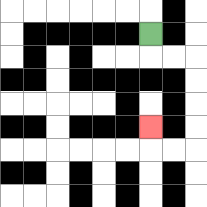{'start': '[6, 1]', 'end': '[6, 5]', 'path_directions': 'D,R,R,D,D,D,D,L,L,U', 'path_coordinates': '[[6, 1], [6, 2], [7, 2], [8, 2], [8, 3], [8, 4], [8, 5], [8, 6], [7, 6], [6, 6], [6, 5]]'}